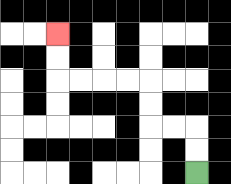{'start': '[8, 7]', 'end': '[2, 1]', 'path_directions': 'U,U,L,L,U,U,L,L,L,L,U,U', 'path_coordinates': '[[8, 7], [8, 6], [8, 5], [7, 5], [6, 5], [6, 4], [6, 3], [5, 3], [4, 3], [3, 3], [2, 3], [2, 2], [2, 1]]'}